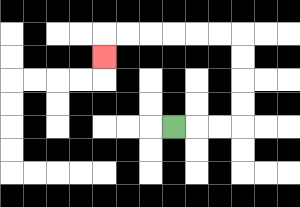{'start': '[7, 5]', 'end': '[4, 2]', 'path_directions': 'R,R,R,U,U,U,U,L,L,L,L,L,L,D', 'path_coordinates': '[[7, 5], [8, 5], [9, 5], [10, 5], [10, 4], [10, 3], [10, 2], [10, 1], [9, 1], [8, 1], [7, 1], [6, 1], [5, 1], [4, 1], [4, 2]]'}